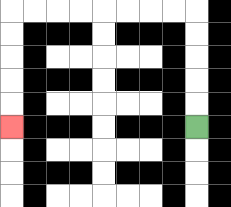{'start': '[8, 5]', 'end': '[0, 5]', 'path_directions': 'U,U,U,U,U,L,L,L,L,L,L,L,L,D,D,D,D,D', 'path_coordinates': '[[8, 5], [8, 4], [8, 3], [8, 2], [8, 1], [8, 0], [7, 0], [6, 0], [5, 0], [4, 0], [3, 0], [2, 0], [1, 0], [0, 0], [0, 1], [0, 2], [0, 3], [0, 4], [0, 5]]'}